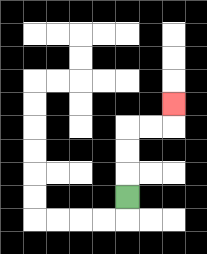{'start': '[5, 8]', 'end': '[7, 4]', 'path_directions': 'U,U,U,R,R,U', 'path_coordinates': '[[5, 8], [5, 7], [5, 6], [5, 5], [6, 5], [7, 5], [7, 4]]'}